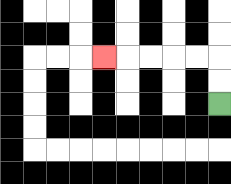{'start': '[9, 4]', 'end': '[4, 2]', 'path_directions': 'U,U,L,L,L,L,L', 'path_coordinates': '[[9, 4], [9, 3], [9, 2], [8, 2], [7, 2], [6, 2], [5, 2], [4, 2]]'}